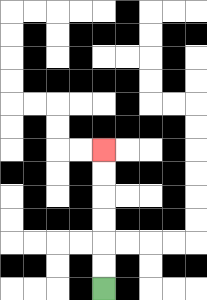{'start': '[4, 12]', 'end': '[4, 6]', 'path_directions': 'U,U,U,U,U,U', 'path_coordinates': '[[4, 12], [4, 11], [4, 10], [4, 9], [4, 8], [4, 7], [4, 6]]'}